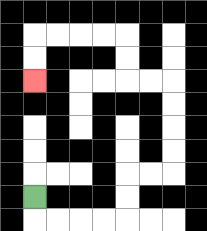{'start': '[1, 8]', 'end': '[1, 3]', 'path_directions': 'D,R,R,R,R,U,U,R,R,U,U,U,U,L,L,U,U,L,L,L,L,D,D', 'path_coordinates': '[[1, 8], [1, 9], [2, 9], [3, 9], [4, 9], [5, 9], [5, 8], [5, 7], [6, 7], [7, 7], [7, 6], [7, 5], [7, 4], [7, 3], [6, 3], [5, 3], [5, 2], [5, 1], [4, 1], [3, 1], [2, 1], [1, 1], [1, 2], [1, 3]]'}